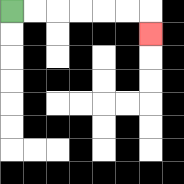{'start': '[0, 0]', 'end': '[6, 1]', 'path_directions': 'R,R,R,R,R,R,D', 'path_coordinates': '[[0, 0], [1, 0], [2, 0], [3, 0], [4, 0], [5, 0], [6, 0], [6, 1]]'}